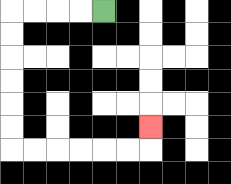{'start': '[4, 0]', 'end': '[6, 5]', 'path_directions': 'L,L,L,L,D,D,D,D,D,D,R,R,R,R,R,R,U', 'path_coordinates': '[[4, 0], [3, 0], [2, 0], [1, 0], [0, 0], [0, 1], [0, 2], [0, 3], [0, 4], [0, 5], [0, 6], [1, 6], [2, 6], [3, 6], [4, 6], [5, 6], [6, 6], [6, 5]]'}